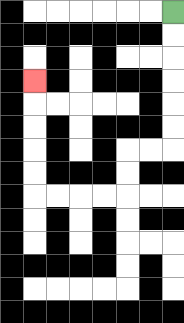{'start': '[7, 0]', 'end': '[1, 3]', 'path_directions': 'D,D,D,D,D,D,L,L,D,D,L,L,L,L,U,U,U,U,U', 'path_coordinates': '[[7, 0], [7, 1], [7, 2], [7, 3], [7, 4], [7, 5], [7, 6], [6, 6], [5, 6], [5, 7], [5, 8], [4, 8], [3, 8], [2, 8], [1, 8], [1, 7], [1, 6], [1, 5], [1, 4], [1, 3]]'}